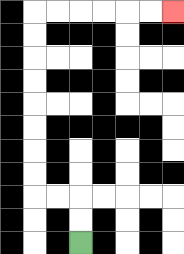{'start': '[3, 10]', 'end': '[7, 0]', 'path_directions': 'U,U,L,L,U,U,U,U,U,U,U,U,R,R,R,R,R,R', 'path_coordinates': '[[3, 10], [3, 9], [3, 8], [2, 8], [1, 8], [1, 7], [1, 6], [1, 5], [1, 4], [1, 3], [1, 2], [1, 1], [1, 0], [2, 0], [3, 0], [4, 0], [5, 0], [6, 0], [7, 0]]'}